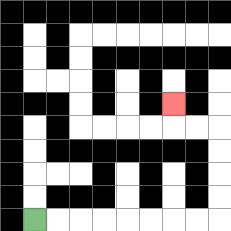{'start': '[1, 9]', 'end': '[7, 4]', 'path_directions': 'R,R,R,R,R,R,R,R,U,U,U,U,L,L,U', 'path_coordinates': '[[1, 9], [2, 9], [3, 9], [4, 9], [5, 9], [6, 9], [7, 9], [8, 9], [9, 9], [9, 8], [9, 7], [9, 6], [9, 5], [8, 5], [7, 5], [7, 4]]'}